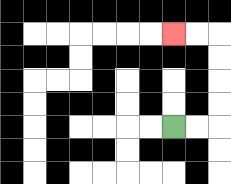{'start': '[7, 5]', 'end': '[7, 1]', 'path_directions': 'R,R,U,U,U,U,L,L', 'path_coordinates': '[[7, 5], [8, 5], [9, 5], [9, 4], [9, 3], [9, 2], [9, 1], [8, 1], [7, 1]]'}